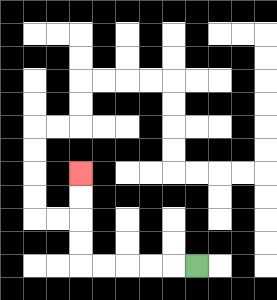{'start': '[8, 11]', 'end': '[3, 7]', 'path_directions': 'L,L,L,L,L,U,U,U,U', 'path_coordinates': '[[8, 11], [7, 11], [6, 11], [5, 11], [4, 11], [3, 11], [3, 10], [3, 9], [3, 8], [3, 7]]'}